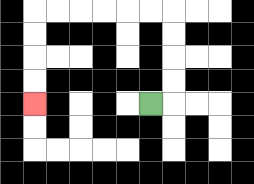{'start': '[6, 4]', 'end': '[1, 4]', 'path_directions': 'R,U,U,U,U,L,L,L,L,L,L,D,D,D,D', 'path_coordinates': '[[6, 4], [7, 4], [7, 3], [7, 2], [7, 1], [7, 0], [6, 0], [5, 0], [4, 0], [3, 0], [2, 0], [1, 0], [1, 1], [1, 2], [1, 3], [1, 4]]'}